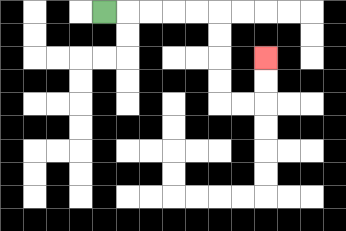{'start': '[4, 0]', 'end': '[11, 2]', 'path_directions': 'R,R,R,R,R,D,D,D,D,R,R,U,U', 'path_coordinates': '[[4, 0], [5, 0], [6, 0], [7, 0], [8, 0], [9, 0], [9, 1], [9, 2], [9, 3], [9, 4], [10, 4], [11, 4], [11, 3], [11, 2]]'}